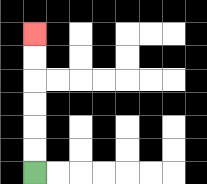{'start': '[1, 7]', 'end': '[1, 1]', 'path_directions': 'U,U,U,U,U,U', 'path_coordinates': '[[1, 7], [1, 6], [1, 5], [1, 4], [1, 3], [1, 2], [1, 1]]'}